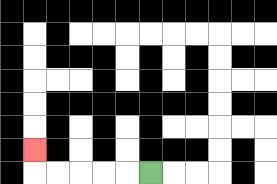{'start': '[6, 7]', 'end': '[1, 6]', 'path_directions': 'L,L,L,L,L,U', 'path_coordinates': '[[6, 7], [5, 7], [4, 7], [3, 7], [2, 7], [1, 7], [1, 6]]'}